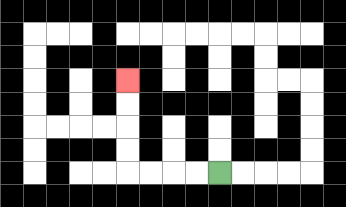{'start': '[9, 7]', 'end': '[5, 3]', 'path_directions': 'L,L,L,L,U,U,U,U', 'path_coordinates': '[[9, 7], [8, 7], [7, 7], [6, 7], [5, 7], [5, 6], [5, 5], [5, 4], [5, 3]]'}